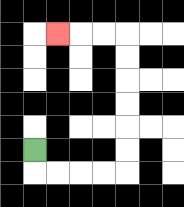{'start': '[1, 6]', 'end': '[2, 1]', 'path_directions': 'D,R,R,R,R,U,U,U,U,U,U,L,L,L', 'path_coordinates': '[[1, 6], [1, 7], [2, 7], [3, 7], [4, 7], [5, 7], [5, 6], [5, 5], [5, 4], [5, 3], [5, 2], [5, 1], [4, 1], [3, 1], [2, 1]]'}